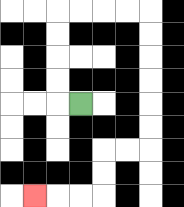{'start': '[3, 4]', 'end': '[1, 8]', 'path_directions': 'L,U,U,U,U,R,R,R,R,D,D,D,D,D,D,L,L,D,D,L,L,L', 'path_coordinates': '[[3, 4], [2, 4], [2, 3], [2, 2], [2, 1], [2, 0], [3, 0], [4, 0], [5, 0], [6, 0], [6, 1], [6, 2], [6, 3], [6, 4], [6, 5], [6, 6], [5, 6], [4, 6], [4, 7], [4, 8], [3, 8], [2, 8], [1, 8]]'}